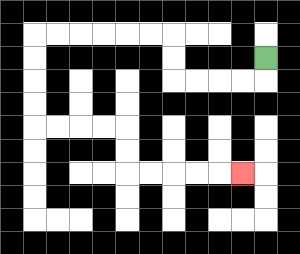{'start': '[11, 2]', 'end': '[10, 7]', 'path_directions': 'D,L,L,L,L,U,U,L,L,L,L,L,L,D,D,D,D,R,R,R,R,D,D,R,R,R,R,R', 'path_coordinates': '[[11, 2], [11, 3], [10, 3], [9, 3], [8, 3], [7, 3], [7, 2], [7, 1], [6, 1], [5, 1], [4, 1], [3, 1], [2, 1], [1, 1], [1, 2], [1, 3], [1, 4], [1, 5], [2, 5], [3, 5], [4, 5], [5, 5], [5, 6], [5, 7], [6, 7], [7, 7], [8, 7], [9, 7], [10, 7]]'}